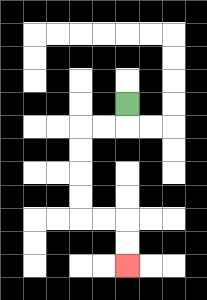{'start': '[5, 4]', 'end': '[5, 11]', 'path_directions': 'D,L,L,D,D,D,D,R,R,D,D', 'path_coordinates': '[[5, 4], [5, 5], [4, 5], [3, 5], [3, 6], [3, 7], [3, 8], [3, 9], [4, 9], [5, 9], [5, 10], [5, 11]]'}